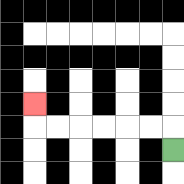{'start': '[7, 6]', 'end': '[1, 4]', 'path_directions': 'U,L,L,L,L,L,L,U', 'path_coordinates': '[[7, 6], [7, 5], [6, 5], [5, 5], [4, 5], [3, 5], [2, 5], [1, 5], [1, 4]]'}